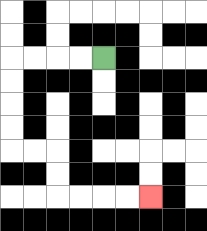{'start': '[4, 2]', 'end': '[6, 8]', 'path_directions': 'L,L,L,L,D,D,D,D,R,R,D,D,R,R,R,R', 'path_coordinates': '[[4, 2], [3, 2], [2, 2], [1, 2], [0, 2], [0, 3], [0, 4], [0, 5], [0, 6], [1, 6], [2, 6], [2, 7], [2, 8], [3, 8], [4, 8], [5, 8], [6, 8]]'}